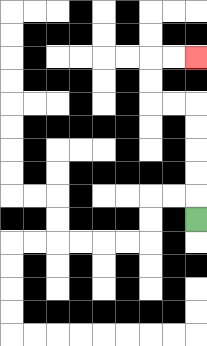{'start': '[8, 9]', 'end': '[8, 2]', 'path_directions': 'U,U,U,U,U,L,L,U,U,R,R', 'path_coordinates': '[[8, 9], [8, 8], [8, 7], [8, 6], [8, 5], [8, 4], [7, 4], [6, 4], [6, 3], [6, 2], [7, 2], [8, 2]]'}